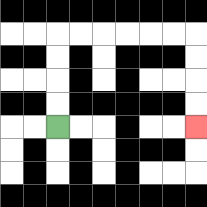{'start': '[2, 5]', 'end': '[8, 5]', 'path_directions': 'U,U,U,U,R,R,R,R,R,R,D,D,D,D', 'path_coordinates': '[[2, 5], [2, 4], [2, 3], [2, 2], [2, 1], [3, 1], [4, 1], [5, 1], [6, 1], [7, 1], [8, 1], [8, 2], [8, 3], [8, 4], [8, 5]]'}